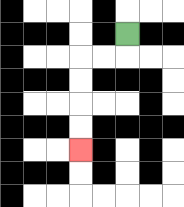{'start': '[5, 1]', 'end': '[3, 6]', 'path_directions': 'D,L,L,D,D,D,D', 'path_coordinates': '[[5, 1], [5, 2], [4, 2], [3, 2], [3, 3], [3, 4], [3, 5], [3, 6]]'}